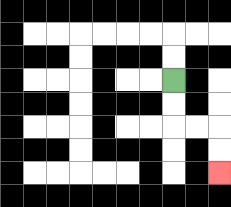{'start': '[7, 3]', 'end': '[9, 7]', 'path_directions': 'D,D,R,R,D,D', 'path_coordinates': '[[7, 3], [7, 4], [7, 5], [8, 5], [9, 5], [9, 6], [9, 7]]'}